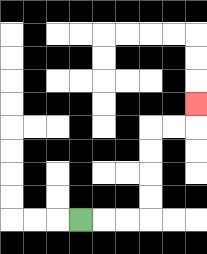{'start': '[3, 9]', 'end': '[8, 4]', 'path_directions': 'R,R,R,U,U,U,U,R,R,U', 'path_coordinates': '[[3, 9], [4, 9], [5, 9], [6, 9], [6, 8], [6, 7], [6, 6], [6, 5], [7, 5], [8, 5], [8, 4]]'}